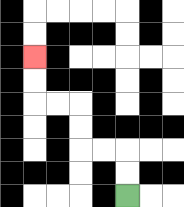{'start': '[5, 8]', 'end': '[1, 2]', 'path_directions': 'U,U,L,L,U,U,L,L,U,U', 'path_coordinates': '[[5, 8], [5, 7], [5, 6], [4, 6], [3, 6], [3, 5], [3, 4], [2, 4], [1, 4], [1, 3], [1, 2]]'}